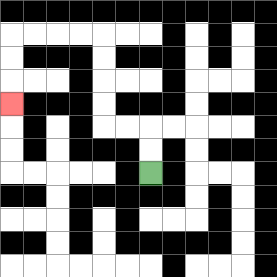{'start': '[6, 7]', 'end': '[0, 4]', 'path_directions': 'U,U,L,L,U,U,U,U,L,L,L,L,D,D,D', 'path_coordinates': '[[6, 7], [6, 6], [6, 5], [5, 5], [4, 5], [4, 4], [4, 3], [4, 2], [4, 1], [3, 1], [2, 1], [1, 1], [0, 1], [0, 2], [0, 3], [0, 4]]'}